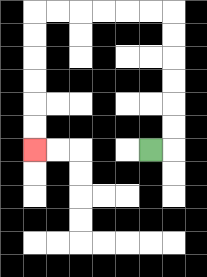{'start': '[6, 6]', 'end': '[1, 6]', 'path_directions': 'R,U,U,U,U,U,U,L,L,L,L,L,L,D,D,D,D,D,D', 'path_coordinates': '[[6, 6], [7, 6], [7, 5], [7, 4], [7, 3], [7, 2], [7, 1], [7, 0], [6, 0], [5, 0], [4, 0], [3, 0], [2, 0], [1, 0], [1, 1], [1, 2], [1, 3], [1, 4], [1, 5], [1, 6]]'}